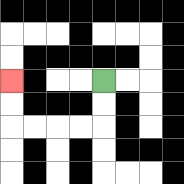{'start': '[4, 3]', 'end': '[0, 3]', 'path_directions': 'D,D,L,L,L,L,U,U', 'path_coordinates': '[[4, 3], [4, 4], [4, 5], [3, 5], [2, 5], [1, 5], [0, 5], [0, 4], [0, 3]]'}